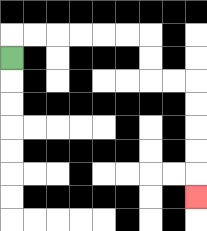{'start': '[0, 2]', 'end': '[8, 8]', 'path_directions': 'U,R,R,R,R,R,R,D,D,R,R,D,D,D,D,D', 'path_coordinates': '[[0, 2], [0, 1], [1, 1], [2, 1], [3, 1], [4, 1], [5, 1], [6, 1], [6, 2], [6, 3], [7, 3], [8, 3], [8, 4], [8, 5], [8, 6], [8, 7], [8, 8]]'}